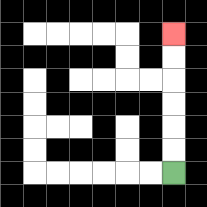{'start': '[7, 7]', 'end': '[7, 1]', 'path_directions': 'U,U,U,U,U,U', 'path_coordinates': '[[7, 7], [7, 6], [7, 5], [7, 4], [7, 3], [7, 2], [7, 1]]'}